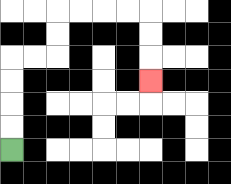{'start': '[0, 6]', 'end': '[6, 3]', 'path_directions': 'U,U,U,U,R,R,U,U,R,R,R,R,D,D,D', 'path_coordinates': '[[0, 6], [0, 5], [0, 4], [0, 3], [0, 2], [1, 2], [2, 2], [2, 1], [2, 0], [3, 0], [4, 0], [5, 0], [6, 0], [6, 1], [6, 2], [6, 3]]'}